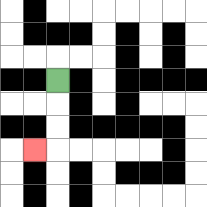{'start': '[2, 3]', 'end': '[1, 6]', 'path_directions': 'D,D,D,L', 'path_coordinates': '[[2, 3], [2, 4], [2, 5], [2, 6], [1, 6]]'}